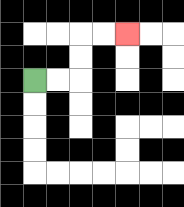{'start': '[1, 3]', 'end': '[5, 1]', 'path_directions': 'R,R,U,U,R,R', 'path_coordinates': '[[1, 3], [2, 3], [3, 3], [3, 2], [3, 1], [4, 1], [5, 1]]'}